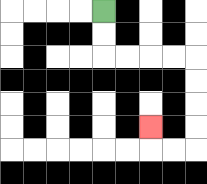{'start': '[4, 0]', 'end': '[6, 5]', 'path_directions': 'D,D,R,R,R,R,D,D,D,D,L,L,U', 'path_coordinates': '[[4, 0], [4, 1], [4, 2], [5, 2], [6, 2], [7, 2], [8, 2], [8, 3], [8, 4], [8, 5], [8, 6], [7, 6], [6, 6], [6, 5]]'}